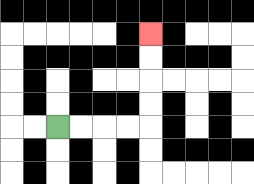{'start': '[2, 5]', 'end': '[6, 1]', 'path_directions': 'R,R,R,R,U,U,U,U', 'path_coordinates': '[[2, 5], [3, 5], [4, 5], [5, 5], [6, 5], [6, 4], [6, 3], [6, 2], [6, 1]]'}